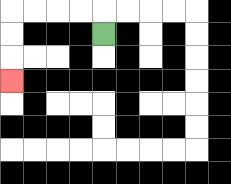{'start': '[4, 1]', 'end': '[0, 3]', 'path_directions': 'U,L,L,L,L,D,D,D', 'path_coordinates': '[[4, 1], [4, 0], [3, 0], [2, 0], [1, 0], [0, 0], [0, 1], [0, 2], [0, 3]]'}